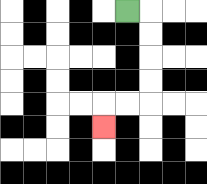{'start': '[5, 0]', 'end': '[4, 5]', 'path_directions': 'R,D,D,D,D,L,L,D', 'path_coordinates': '[[5, 0], [6, 0], [6, 1], [6, 2], [6, 3], [6, 4], [5, 4], [4, 4], [4, 5]]'}